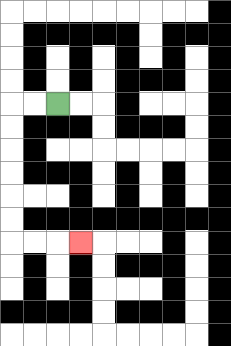{'start': '[2, 4]', 'end': '[3, 10]', 'path_directions': 'L,L,D,D,D,D,D,D,R,R,R', 'path_coordinates': '[[2, 4], [1, 4], [0, 4], [0, 5], [0, 6], [0, 7], [0, 8], [0, 9], [0, 10], [1, 10], [2, 10], [3, 10]]'}